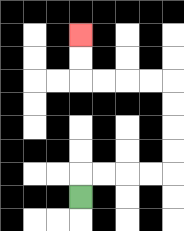{'start': '[3, 8]', 'end': '[3, 1]', 'path_directions': 'U,R,R,R,R,U,U,U,U,L,L,L,L,U,U', 'path_coordinates': '[[3, 8], [3, 7], [4, 7], [5, 7], [6, 7], [7, 7], [7, 6], [7, 5], [7, 4], [7, 3], [6, 3], [5, 3], [4, 3], [3, 3], [3, 2], [3, 1]]'}